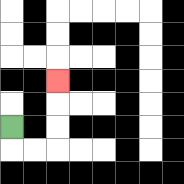{'start': '[0, 5]', 'end': '[2, 3]', 'path_directions': 'D,R,R,U,U,U', 'path_coordinates': '[[0, 5], [0, 6], [1, 6], [2, 6], [2, 5], [2, 4], [2, 3]]'}